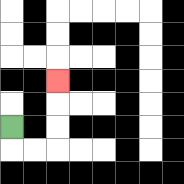{'start': '[0, 5]', 'end': '[2, 3]', 'path_directions': 'D,R,R,U,U,U', 'path_coordinates': '[[0, 5], [0, 6], [1, 6], [2, 6], [2, 5], [2, 4], [2, 3]]'}